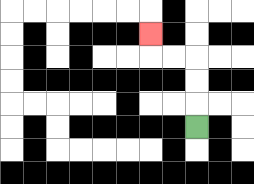{'start': '[8, 5]', 'end': '[6, 1]', 'path_directions': 'U,U,U,L,L,U', 'path_coordinates': '[[8, 5], [8, 4], [8, 3], [8, 2], [7, 2], [6, 2], [6, 1]]'}